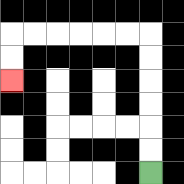{'start': '[6, 7]', 'end': '[0, 3]', 'path_directions': 'U,U,U,U,U,U,L,L,L,L,L,L,D,D', 'path_coordinates': '[[6, 7], [6, 6], [6, 5], [6, 4], [6, 3], [6, 2], [6, 1], [5, 1], [4, 1], [3, 1], [2, 1], [1, 1], [0, 1], [0, 2], [0, 3]]'}